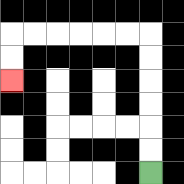{'start': '[6, 7]', 'end': '[0, 3]', 'path_directions': 'U,U,U,U,U,U,L,L,L,L,L,L,D,D', 'path_coordinates': '[[6, 7], [6, 6], [6, 5], [6, 4], [6, 3], [6, 2], [6, 1], [5, 1], [4, 1], [3, 1], [2, 1], [1, 1], [0, 1], [0, 2], [0, 3]]'}